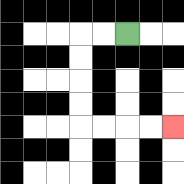{'start': '[5, 1]', 'end': '[7, 5]', 'path_directions': 'L,L,D,D,D,D,R,R,R,R', 'path_coordinates': '[[5, 1], [4, 1], [3, 1], [3, 2], [3, 3], [3, 4], [3, 5], [4, 5], [5, 5], [6, 5], [7, 5]]'}